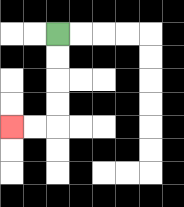{'start': '[2, 1]', 'end': '[0, 5]', 'path_directions': 'D,D,D,D,L,L', 'path_coordinates': '[[2, 1], [2, 2], [2, 3], [2, 4], [2, 5], [1, 5], [0, 5]]'}